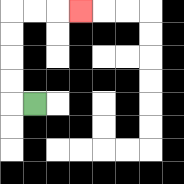{'start': '[1, 4]', 'end': '[3, 0]', 'path_directions': 'L,U,U,U,U,R,R,R', 'path_coordinates': '[[1, 4], [0, 4], [0, 3], [0, 2], [0, 1], [0, 0], [1, 0], [2, 0], [3, 0]]'}